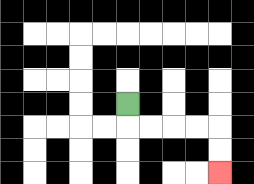{'start': '[5, 4]', 'end': '[9, 7]', 'path_directions': 'D,R,R,R,R,D,D', 'path_coordinates': '[[5, 4], [5, 5], [6, 5], [7, 5], [8, 5], [9, 5], [9, 6], [9, 7]]'}